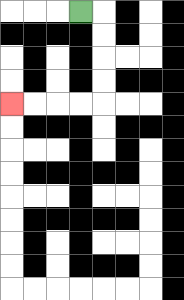{'start': '[3, 0]', 'end': '[0, 4]', 'path_directions': 'R,D,D,D,D,L,L,L,L', 'path_coordinates': '[[3, 0], [4, 0], [4, 1], [4, 2], [4, 3], [4, 4], [3, 4], [2, 4], [1, 4], [0, 4]]'}